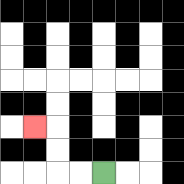{'start': '[4, 7]', 'end': '[1, 5]', 'path_directions': 'L,L,U,U,L', 'path_coordinates': '[[4, 7], [3, 7], [2, 7], [2, 6], [2, 5], [1, 5]]'}